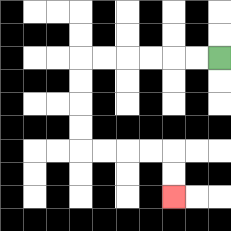{'start': '[9, 2]', 'end': '[7, 8]', 'path_directions': 'L,L,L,L,L,L,D,D,D,D,R,R,R,R,D,D', 'path_coordinates': '[[9, 2], [8, 2], [7, 2], [6, 2], [5, 2], [4, 2], [3, 2], [3, 3], [3, 4], [3, 5], [3, 6], [4, 6], [5, 6], [6, 6], [7, 6], [7, 7], [7, 8]]'}